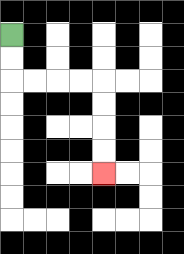{'start': '[0, 1]', 'end': '[4, 7]', 'path_directions': 'D,D,R,R,R,R,D,D,D,D', 'path_coordinates': '[[0, 1], [0, 2], [0, 3], [1, 3], [2, 3], [3, 3], [4, 3], [4, 4], [4, 5], [4, 6], [4, 7]]'}